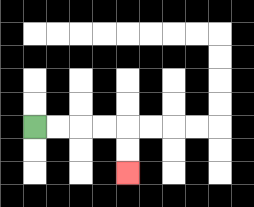{'start': '[1, 5]', 'end': '[5, 7]', 'path_directions': 'R,R,R,R,D,D', 'path_coordinates': '[[1, 5], [2, 5], [3, 5], [4, 5], [5, 5], [5, 6], [5, 7]]'}